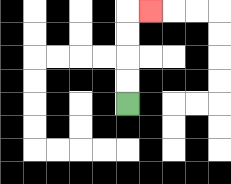{'start': '[5, 4]', 'end': '[6, 0]', 'path_directions': 'U,U,U,U,R', 'path_coordinates': '[[5, 4], [5, 3], [5, 2], [5, 1], [5, 0], [6, 0]]'}